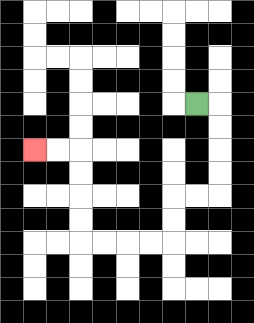{'start': '[8, 4]', 'end': '[1, 6]', 'path_directions': 'R,D,D,D,D,L,L,D,D,L,L,L,L,U,U,U,U,L,L', 'path_coordinates': '[[8, 4], [9, 4], [9, 5], [9, 6], [9, 7], [9, 8], [8, 8], [7, 8], [7, 9], [7, 10], [6, 10], [5, 10], [4, 10], [3, 10], [3, 9], [3, 8], [3, 7], [3, 6], [2, 6], [1, 6]]'}